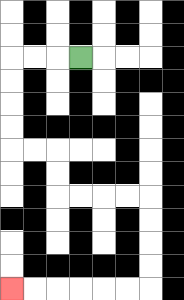{'start': '[3, 2]', 'end': '[0, 12]', 'path_directions': 'L,L,L,D,D,D,D,R,R,D,D,R,R,R,R,D,D,D,D,L,L,L,L,L,L', 'path_coordinates': '[[3, 2], [2, 2], [1, 2], [0, 2], [0, 3], [0, 4], [0, 5], [0, 6], [1, 6], [2, 6], [2, 7], [2, 8], [3, 8], [4, 8], [5, 8], [6, 8], [6, 9], [6, 10], [6, 11], [6, 12], [5, 12], [4, 12], [3, 12], [2, 12], [1, 12], [0, 12]]'}